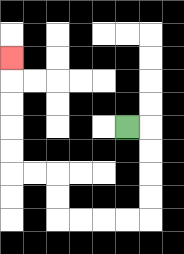{'start': '[5, 5]', 'end': '[0, 2]', 'path_directions': 'R,D,D,D,D,L,L,L,L,U,U,L,L,U,U,U,U,U', 'path_coordinates': '[[5, 5], [6, 5], [6, 6], [6, 7], [6, 8], [6, 9], [5, 9], [4, 9], [3, 9], [2, 9], [2, 8], [2, 7], [1, 7], [0, 7], [0, 6], [0, 5], [0, 4], [0, 3], [0, 2]]'}